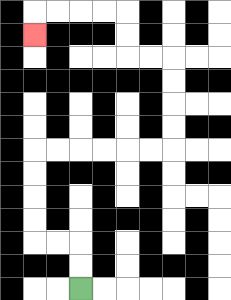{'start': '[3, 12]', 'end': '[1, 1]', 'path_directions': 'U,U,L,L,U,U,U,U,R,R,R,R,R,R,U,U,U,U,L,L,U,U,L,L,L,L,D', 'path_coordinates': '[[3, 12], [3, 11], [3, 10], [2, 10], [1, 10], [1, 9], [1, 8], [1, 7], [1, 6], [2, 6], [3, 6], [4, 6], [5, 6], [6, 6], [7, 6], [7, 5], [7, 4], [7, 3], [7, 2], [6, 2], [5, 2], [5, 1], [5, 0], [4, 0], [3, 0], [2, 0], [1, 0], [1, 1]]'}